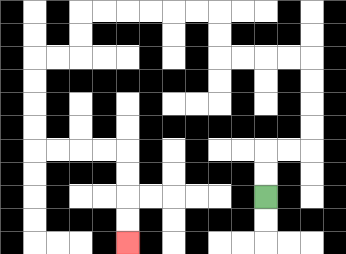{'start': '[11, 8]', 'end': '[5, 10]', 'path_directions': 'U,U,R,R,U,U,U,U,L,L,L,L,U,U,L,L,L,L,L,L,D,D,L,L,D,D,D,D,R,R,R,R,D,D,D,D', 'path_coordinates': '[[11, 8], [11, 7], [11, 6], [12, 6], [13, 6], [13, 5], [13, 4], [13, 3], [13, 2], [12, 2], [11, 2], [10, 2], [9, 2], [9, 1], [9, 0], [8, 0], [7, 0], [6, 0], [5, 0], [4, 0], [3, 0], [3, 1], [3, 2], [2, 2], [1, 2], [1, 3], [1, 4], [1, 5], [1, 6], [2, 6], [3, 6], [4, 6], [5, 6], [5, 7], [5, 8], [5, 9], [5, 10]]'}